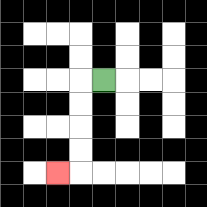{'start': '[4, 3]', 'end': '[2, 7]', 'path_directions': 'L,D,D,D,D,L', 'path_coordinates': '[[4, 3], [3, 3], [3, 4], [3, 5], [3, 6], [3, 7], [2, 7]]'}